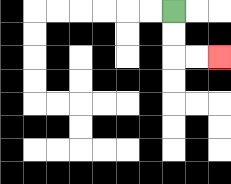{'start': '[7, 0]', 'end': '[9, 2]', 'path_directions': 'D,D,R,R', 'path_coordinates': '[[7, 0], [7, 1], [7, 2], [8, 2], [9, 2]]'}